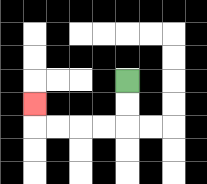{'start': '[5, 3]', 'end': '[1, 4]', 'path_directions': 'D,D,L,L,L,L,U', 'path_coordinates': '[[5, 3], [5, 4], [5, 5], [4, 5], [3, 5], [2, 5], [1, 5], [1, 4]]'}